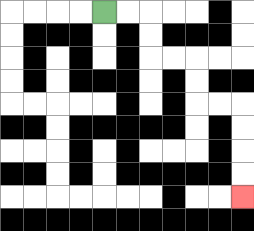{'start': '[4, 0]', 'end': '[10, 8]', 'path_directions': 'R,R,D,D,R,R,D,D,R,R,D,D,D,D', 'path_coordinates': '[[4, 0], [5, 0], [6, 0], [6, 1], [6, 2], [7, 2], [8, 2], [8, 3], [8, 4], [9, 4], [10, 4], [10, 5], [10, 6], [10, 7], [10, 8]]'}